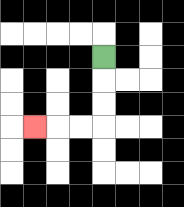{'start': '[4, 2]', 'end': '[1, 5]', 'path_directions': 'D,D,D,L,L,L', 'path_coordinates': '[[4, 2], [4, 3], [4, 4], [4, 5], [3, 5], [2, 5], [1, 5]]'}